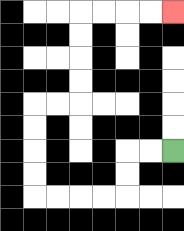{'start': '[7, 6]', 'end': '[7, 0]', 'path_directions': 'L,L,D,D,L,L,L,L,U,U,U,U,R,R,U,U,U,U,R,R,R,R', 'path_coordinates': '[[7, 6], [6, 6], [5, 6], [5, 7], [5, 8], [4, 8], [3, 8], [2, 8], [1, 8], [1, 7], [1, 6], [1, 5], [1, 4], [2, 4], [3, 4], [3, 3], [3, 2], [3, 1], [3, 0], [4, 0], [5, 0], [6, 0], [7, 0]]'}